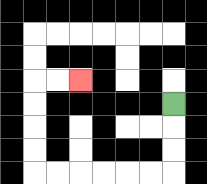{'start': '[7, 4]', 'end': '[3, 3]', 'path_directions': 'D,D,D,L,L,L,L,L,L,U,U,U,U,R,R', 'path_coordinates': '[[7, 4], [7, 5], [7, 6], [7, 7], [6, 7], [5, 7], [4, 7], [3, 7], [2, 7], [1, 7], [1, 6], [1, 5], [1, 4], [1, 3], [2, 3], [3, 3]]'}